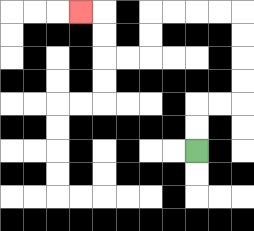{'start': '[8, 6]', 'end': '[3, 0]', 'path_directions': 'U,U,R,R,U,U,U,U,L,L,L,L,D,D,L,L,U,U,L', 'path_coordinates': '[[8, 6], [8, 5], [8, 4], [9, 4], [10, 4], [10, 3], [10, 2], [10, 1], [10, 0], [9, 0], [8, 0], [7, 0], [6, 0], [6, 1], [6, 2], [5, 2], [4, 2], [4, 1], [4, 0], [3, 0]]'}